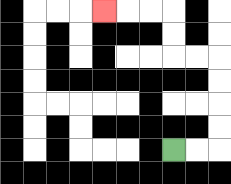{'start': '[7, 6]', 'end': '[4, 0]', 'path_directions': 'R,R,U,U,U,U,L,L,U,U,L,L,L', 'path_coordinates': '[[7, 6], [8, 6], [9, 6], [9, 5], [9, 4], [9, 3], [9, 2], [8, 2], [7, 2], [7, 1], [7, 0], [6, 0], [5, 0], [4, 0]]'}